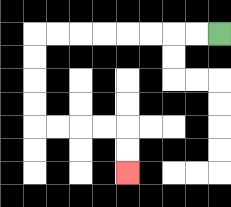{'start': '[9, 1]', 'end': '[5, 7]', 'path_directions': 'L,L,L,L,L,L,L,L,D,D,D,D,R,R,R,R,D,D', 'path_coordinates': '[[9, 1], [8, 1], [7, 1], [6, 1], [5, 1], [4, 1], [3, 1], [2, 1], [1, 1], [1, 2], [1, 3], [1, 4], [1, 5], [2, 5], [3, 5], [4, 5], [5, 5], [5, 6], [5, 7]]'}